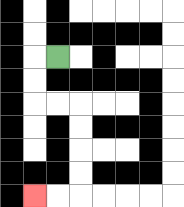{'start': '[2, 2]', 'end': '[1, 8]', 'path_directions': 'L,D,D,R,R,D,D,D,D,L,L', 'path_coordinates': '[[2, 2], [1, 2], [1, 3], [1, 4], [2, 4], [3, 4], [3, 5], [3, 6], [3, 7], [3, 8], [2, 8], [1, 8]]'}